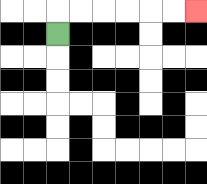{'start': '[2, 1]', 'end': '[8, 0]', 'path_directions': 'U,R,R,R,R,R,R', 'path_coordinates': '[[2, 1], [2, 0], [3, 0], [4, 0], [5, 0], [6, 0], [7, 0], [8, 0]]'}